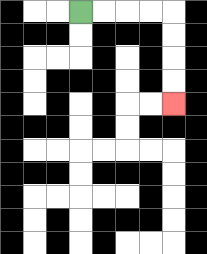{'start': '[3, 0]', 'end': '[7, 4]', 'path_directions': 'R,R,R,R,D,D,D,D', 'path_coordinates': '[[3, 0], [4, 0], [5, 0], [6, 0], [7, 0], [7, 1], [7, 2], [7, 3], [7, 4]]'}